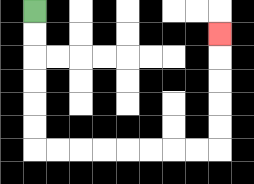{'start': '[1, 0]', 'end': '[9, 1]', 'path_directions': 'D,D,D,D,D,D,R,R,R,R,R,R,R,R,U,U,U,U,U', 'path_coordinates': '[[1, 0], [1, 1], [1, 2], [1, 3], [1, 4], [1, 5], [1, 6], [2, 6], [3, 6], [4, 6], [5, 6], [6, 6], [7, 6], [8, 6], [9, 6], [9, 5], [9, 4], [9, 3], [9, 2], [9, 1]]'}